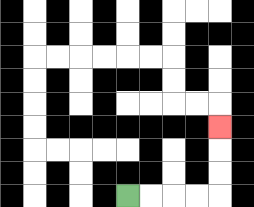{'start': '[5, 8]', 'end': '[9, 5]', 'path_directions': 'R,R,R,R,U,U,U', 'path_coordinates': '[[5, 8], [6, 8], [7, 8], [8, 8], [9, 8], [9, 7], [9, 6], [9, 5]]'}